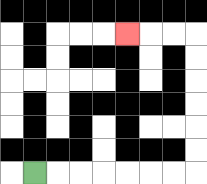{'start': '[1, 7]', 'end': '[5, 1]', 'path_directions': 'R,R,R,R,R,R,R,U,U,U,U,U,U,L,L,L', 'path_coordinates': '[[1, 7], [2, 7], [3, 7], [4, 7], [5, 7], [6, 7], [7, 7], [8, 7], [8, 6], [8, 5], [8, 4], [8, 3], [8, 2], [8, 1], [7, 1], [6, 1], [5, 1]]'}